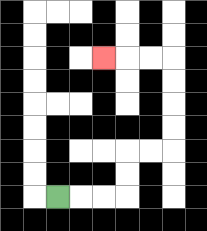{'start': '[2, 8]', 'end': '[4, 2]', 'path_directions': 'R,R,R,U,U,R,R,U,U,U,U,L,L,L', 'path_coordinates': '[[2, 8], [3, 8], [4, 8], [5, 8], [5, 7], [5, 6], [6, 6], [7, 6], [7, 5], [7, 4], [7, 3], [7, 2], [6, 2], [5, 2], [4, 2]]'}